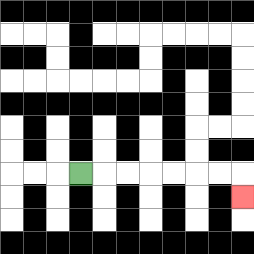{'start': '[3, 7]', 'end': '[10, 8]', 'path_directions': 'R,R,R,R,R,R,R,D', 'path_coordinates': '[[3, 7], [4, 7], [5, 7], [6, 7], [7, 7], [8, 7], [9, 7], [10, 7], [10, 8]]'}